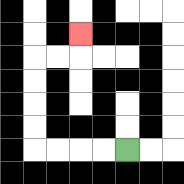{'start': '[5, 6]', 'end': '[3, 1]', 'path_directions': 'L,L,L,L,U,U,U,U,R,R,U', 'path_coordinates': '[[5, 6], [4, 6], [3, 6], [2, 6], [1, 6], [1, 5], [1, 4], [1, 3], [1, 2], [2, 2], [3, 2], [3, 1]]'}